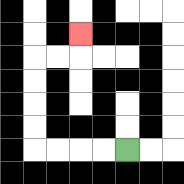{'start': '[5, 6]', 'end': '[3, 1]', 'path_directions': 'L,L,L,L,U,U,U,U,R,R,U', 'path_coordinates': '[[5, 6], [4, 6], [3, 6], [2, 6], [1, 6], [1, 5], [1, 4], [1, 3], [1, 2], [2, 2], [3, 2], [3, 1]]'}